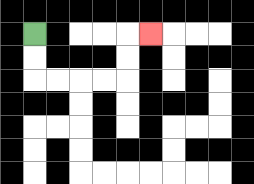{'start': '[1, 1]', 'end': '[6, 1]', 'path_directions': 'D,D,R,R,R,R,U,U,R', 'path_coordinates': '[[1, 1], [1, 2], [1, 3], [2, 3], [3, 3], [4, 3], [5, 3], [5, 2], [5, 1], [6, 1]]'}